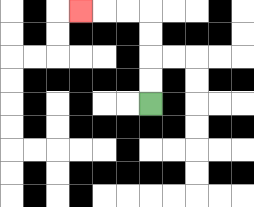{'start': '[6, 4]', 'end': '[3, 0]', 'path_directions': 'U,U,U,U,L,L,L', 'path_coordinates': '[[6, 4], [6, 3], [6, 2], [6, 1], [6, 0], [5, 0], [4, 0], [3, 0]]'}